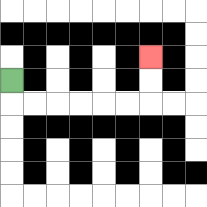{'start': '[0, 3]', 'end': '[6, 2]', 'path_directions': 'D,R,R,R,R,R,R,U,U', 'path_coordinates': '[[0, 3], [0, 4], [1, 4], [2, 4], [3, 4], [4, 4], [5, 4], [6, 4], [6, 3], [6, 2]]'}